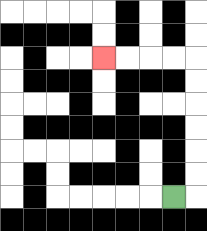{'start': '[7, 8]', 'end': '[4, 2]', 'path_directions': 'R,U,U,U,U,U,U,L,L,L,L', 'path_coordinates': '[[7, 8], [8, 8], [8, 7], [8, 6], [8, 5], [8, 4], [8, 3], [8, 2], [7, 2], [6, 2], [5, 2], [4, 2]]'}